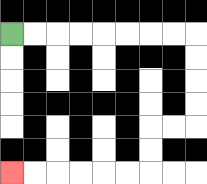{'start': '[0, 1]', 'end': '[0, 7]', 'path_directions': 'R,R,R,R,R,R,R,R,D,D,D,D,L,L,D,D,L,L,L,L,L,L', 'path_coordinates': '[[0, 1], [1, 1], [2, 1], [3, 1], [4, 1], [5, 1], [6, 1], [7, 1], [8, 1], [8, 2], [8, 3], [8, 4], [8, 5], [7, 5], [6, 5], [6, 6], [6, 7], [5, 7], [4, 7], [3, 7], [2, 7], [1, 7], [0, 7]]'}